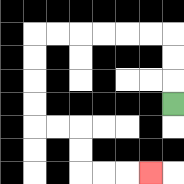{'start': '[7, 4]', 'end': '[6, 7]', 'path_directions': 'U,U,U,L,L,L,L,L,L,D,D,D,D,R,R,D,D,R,R,R', 'path_coordinates': '[[7, 4], [7, 3], [7, 2], [7, 1], [6, 1], [5, 1], [4, 1], [3, 1], [2, 1], [1, 1], [1, 2], [1, 3], [1, 4], [1, 5], [2, 5], [3, 5], [3, 6], [3, 7], [4, 7], [5, 7], [6, 7]]'}